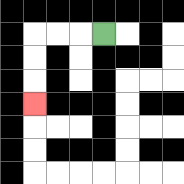{'start': '[4, 1]', 'end': '[1, 4]', 'path_directions': 'L,L,L,D,D,D', 'path_coordinates': '[[4, 1], [3, 1], [2, 1], [1, 1], [1, 2], [1, 3], [1, 4]]'}